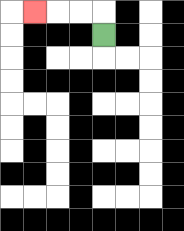{'start': '[4, 1]', 'end': '[1, 0]', 'path_directions': 'U,L,L,L', 'path_coordinates': '[[4, 1], [4, 0], [3, 0], [2, 0], [1, 0]]'}